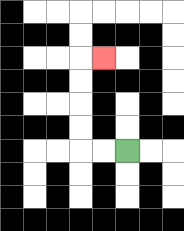{'start': '[5, 6]', 'end': '[4, 2]', 'path_directions': 'L,L,U,U,U,U,R', 'path_coordinates': '[[5, 6], [4, 6], [3, 6], [3, 5], [3, 4], [3, 3], [3, 2], [4, 2]]'}